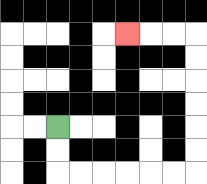{'start': '[2, 5]', 'end': '[5, 1]', 'path_directions': 'D,D,R,R,R,R,R,R,U,U,U,U,U,U,L,L,L', 'path_coordinates': '[[2, 5], [2, 6], [2, 7], [3, 7], [4, 7], [5, 7], [6, 7], [7, 7], [8, 7], [8, 6], [8, 5], [8, 4], [8, 3], [8, 2], [8, 1], [7, 1], [6, 1], [5, 1]]'}